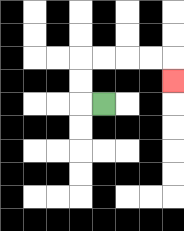{'start': '[4, 4]', 'end': '[7, 3]', 'path_directions': 'L,U,U,R,R,R,R,D', 'path_coordinates': '[[4, 4], [3, 4], [3, 3], [3, 2], [4, 2], [5, 2], [6, 2], [7, 2], [7, 3]]'}